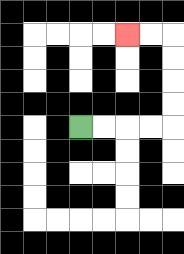{'start': '[3, 5]', 'end': '[5, 1]', 'path_directions': 'R,R,R,R,U,U,U,U,L,L', 'path_coordinates': '[[3, 5], [4, 5], [5, 5], [6, 5], [7, 5], [7, 4], [7, 3], [7, 2], [7, 1], [6, 1], [5, 1]]'}